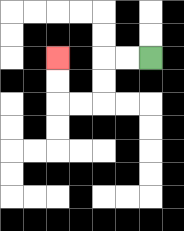{'start': '[6, 2]', 'end': '[2, 2]', 'path_directions': 'L,L,D,D,L,L,U,U', 'path_coordinates': '[[6, 2], [5, 2], [4, 2], [4, 3], [4, 4], [3, 4], [2, 4], [2, 3], [2, 2]]'}